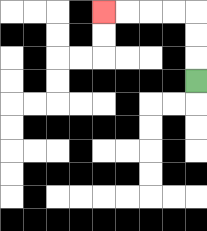{'start': '[8, 3]', 'end': '[4, 0]', 'path_directions': 'U,U,U,L,L,L,L', 'path_coordinates': '[[8, 3], [8, 2], [8, 1], [8, 0], [7, 0], [6, 0], [5, 0], [4, 0]]'}